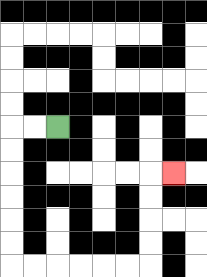{'start': '[2, 5]', 'end': '[7, 7]', 'path_directions': 'L,L,D,D,D,D,D,D,R,R,R,R,R,R,U,U,U,U,R', 'path_coordinates': '[[2, 5], [1, 5], [0, 5], [0, 6], [0, 7], [0, 8], [0, 9], [0, 10], [0, 11], [1, 11], [2, 11], [3, 11], [4, 11], [5, 11], [6, 11], [6, 10], [6, 9], [6, 8], [6, 7], [7, 7]]'}